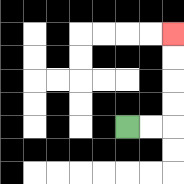{'start': '[5, 5]', 'end': '[7, 1]', 'path_directions': 'R,R,U,U,U,U', 'path_coordinates': '[[5, 5], [6, 5], [7, 5], [7, 4], [7, 3], [7, 2], [7, 1]]'}